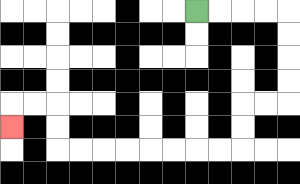{'start': '[8, 0]', 'end': '[0, 5]', 'path_directions': 'R,R,R,R,D,D,D,D,L,L,D,D,L,L,L,L,L,L,L,L,U,U,L,L,D', 'path_coordinates': '[[8, 0], [9, 0], [10, 0], [11, 0], [12, 0], [12, 1], [12, 2], [12, 3], [12, 4], [11, 4], [10, 4], [10, 5], [10, 6], [9, 6], [8, 6], [7, 6], [6, 6], [5, 6], [4, 6], [3, 6], [2, 6], [2, 5], [2, 4], [1, 4], [0, 4], [0, 5]]'}